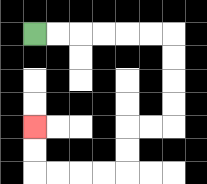{'start': '[1, 1]', 'end': '[1, 5]', 'path_directions': 'R,R,R,R,R,R,D,D,D,D,L,L,D,D,L,L,L,L,U,U', 'path_coordinates': '[[1, 1], [2, 1], [3, 1], [4, 1], [5, 1], [6, 1], [7, 1], [7, 2], [7, 3], [7, 4], [7, 5], [6, 5], [5, 5], [5, 6], [5, 7], [4, 7], [3, 7], [2, 7], [1, 7], [1, 6], [1, 5]]'}